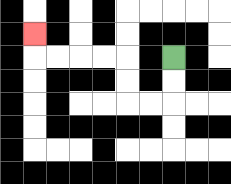{'start': '[7, 2]', 'end': '[1, 1]', 'path_directions': 'D,D,L,L,U,U,L,L,L,L,U', 'path_coordinates': '[[7, 2], [7, 3], [7, 4], [6, 4], [5, 4], [5, 3], [5, 2], [4, 2], [3, 2], [2, 2], [1, 2], [1, 1]]'}